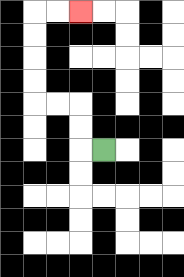{'start': '[4, 6]', 'end': '[3, 0]', 'path_directions': 'L,U,U,L,L,U,U,U,U,R,R', 'path_coordinates': '[[4, 6], [3, 6], [3, 5], [3, 4], [2, 4], [1, 4], [1, 3], [1, 2], [1, 1], [1, 0], [2, 0], [3, 0]]'}